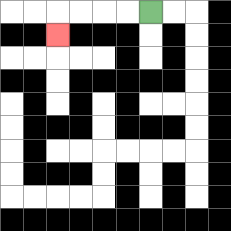{'start': '[6, 0]', 'end': '[2, 1]', 'path_directions': 'L,L,L,L,D', 'path_coordinates': '[[6, 0], [5, 0], [4, 0], [3, 0], [2, 0], [2, 1]]'}